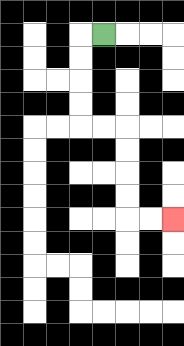{'start': '[4, 1]', 'end': '[7, 9]', 'path_directions': 'L,D,D,D,D,R,R,D,D,D,D,R,R', 'path_coordinates': '[[4, 1], [3, 1], [3, 2], [3, 3], [3, 4], [3, 5], [4, 5], [5, 5], [5, 6], [5, 7], [5, 8], [5, 9], [6, 9], [7, 9]]'}